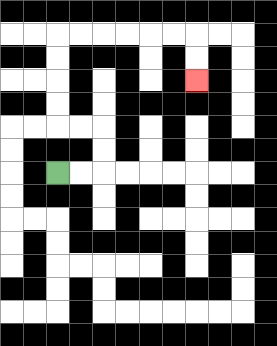{'start': '[2, 7]', 'end': '[8, 3]', 'path_directions': 'R,R,U,U,L,L,U,U,U,U,R,R,R,R,R,R,D,D', 'path_coordinates': '[[2, 7], [3, 7], [4, 7], [4, 6], [4, 5], [3, 5], [2, 5], [2, 4], [2, 3], [2, 2], [2, 1], [3, 1], [4, 1], [5, 1], [6, 1], [7, 1], [8, 1], [8, 2], [8, 3]]'}